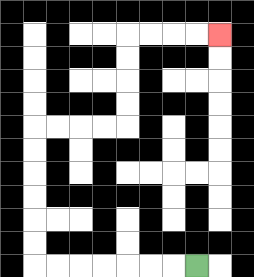{'start': '[8, 11]', 'end': '[9, 1]', 'path_directions': 'L,L,L,L,L,L,L,U,U,U,U,U,U,R,R,R,R,U,U,U,U,R,R,R,R', 'path_coordinates': '[[8, 11], [7, 11], [6, 11], [5, 11], [4, 11], [3, 11], [2, 11], [1, 11], [1, 10], [1, 9], [1, 8], [1, 7], [1, 6], [1, 5], [2, 5], [3, 5], [4, 5], [5, 5], [5, 4], [5, 3], [5, 2], [5, 1], [6, 1], [7, 1], [8, 1], [9, 1]]'}